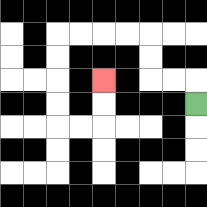{'start': '[8, 4]', 'end': '[4, 3]', 'path_directions': 'U,L,L,U,U,L,L,L,L,D,D,D,D,R,R,U,U', 'path_coordinates': '[[8, 4], [8, 3], [7, 3], [6, 3], [6, 2], [6, 1], [5, 1], [4, 1], [3, 1], [2, 1], [2, 2], [2, 3], [2, 4], [2, 5], [3, 5], [4, 5], [4, 4], [4, 3]]'}